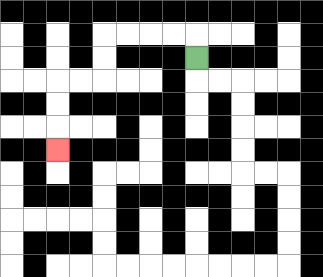{'start': '[8, 2]', 'end': '[2, 6]', 'path_directions': 'U,L,L,L,L,D,D,L,L,D,D,D', 'path_coordinates': '[[8, 2], [8, 1], [7, 1], [6, 1], [5, 1], [4, 1], [4, 2], [4, 3], [3, 3], [2, 3], [2, 4], [2, 5], [2, 6]]'}